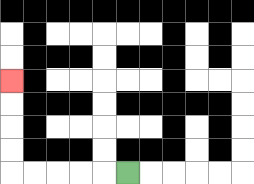{'start': '[5, 7]', 'end': '[0, 3]', 'path_directions': 'L,L,L,L,L,U,U,U,U', 'path_coordinates': '[[5, 7], [4, 7], [3, 7], [2, 7], [1, 7], [0, 7], [0, 6], [0, 5], [0, 4], [0, 3]]'}